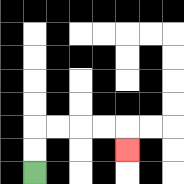{'start': '[1, 7]', 'end': '[5, 6]', 'path_directions': 'U,U,R,R,R,R,D', 'path_coordinates': '[[1, 7], [1, 6], [1, 5], [2, 5], [3, 5], [4, 5], [5, 5], [5, 6]]'}